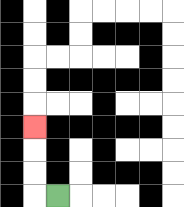{'start': '[2, 8]', 'end': '[1, 5]', 'path_directions': 'L,U,U,U', 'path_coordinates': '[[2, 8], [1, 8], [1, 7], [1, 6], [1, 5]]'}